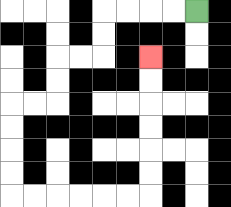{'start': '[8, 0]', 'end': '[6, 2]', 'path_directions': 'L,L,L,L,D,D,L,L,D,D,L,L,D,D,D,D,R,R,R,R,R,R,U,U,U,U,U,U', 'path_coordinates': '[[8, 0], [7, 0], [6, 0], [5, 0], [4, 0], [4, 1], [4, 2], [3, 2], [2, 2], [2, 3], [2, 4], [1, 4], [0, 4], [0, 5], [0, 6], [0, 7], [0, 8], [1, 8], [2, 8], [3, 8], [4, 8], [5, 8], [6, 8], [6, 7], [6, 6], [6, 5], [6, 4], [6, 3], [6, 2]]'}